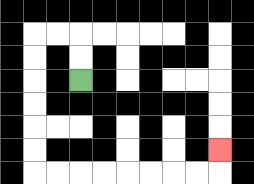{'start': '[3, 3]', 'end': '[9, 6]', 'path_directions': 'U,U,L,L,D,D,D,D,D,D,R,R,R,R,R,R,R,R,U', 'path_coordinates': '[[3, 3], [3, 2], [3, 1], [2, 1], [1, 1], [1, 2], [1, 3], [1, 4], [1, 5], [1, 6], [1, 7], [2, 7], [3, 7], [4, 7], [5, 7], [6, 7], [7, 7], [8, 7], [9, 7], [9, 6]]'}